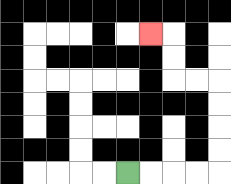{'start': '[5, 7]', 'end': '[6, 1]', 'path_directions': 'R,R,R,R,U,U,U,U,L,L,U,U,L', 'path_coordinates': '[[5, 7], [6, 7], [7, 7], [8, 7], [9, 7], [9, 6], [9, 5], [9, 4], [9, 3], [8, 3], [7, 3], [7, 2], [7, 1], [6, 1]]'}